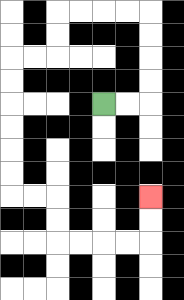{'start': '[4, 4]', 'end': '[6, 8]', 'path_directions': 'R,R,U,U,U,U,L,L,L,L,D,D,L,L,D,D,D,D,D,D,R,R,D,D,R,R,R,R,U,U', 'path_coordinates': '[[4, 4], [5, 4], [6, 4], [6, 3], [6, 2], [6, 1], [6, 0], [5, 0], [4, 0], [3, 0], [2, 0], [2, 1], [2, 2], [1, 2], [0, 2], [0, 3], [0, 4], [0, 5], [0, 6], [0, 7], [0, 8], [1, 8], [2, 8], [2, 9], [2, 10], [3, 10], [4, 10], [5, 10], [6, 10], [6, 9], [6, 8]]'}